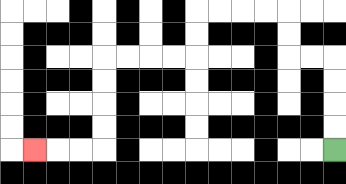{'start': '[14, 6]', 'end': '[1, 6]', 'path_directions': 'U,U,U,U,L,L,U,U,L,L,L,L,D,D,L,L,L,L,D,D,D,D,L,L,L', 'path_coordinates': '[[14, 6], [14, 5], [14, 4], [14, 3], [14, 2], [13, 2], [12, 2], [12, 1], [12, 0], [11, 0], [10, 0], [9, 0], [8, 0], [8, 1], [8, 2], [7, 2], [6, 2], [5, 2], [4, 2], [4, 3], [4, 4], [4, 5], [4, 6], [3, 6], [2, 6], [1, 6]]'}